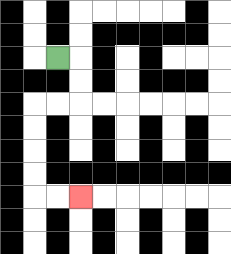{'start': '[2, 2]', 'end': '[3, 8]', 'path_directions': 'R,D,D,L,L,D,D,D,D,R,R', 'path_coordinates': '[[2, 2], [3, 2], [3, 3], [3, 4], [2, 4], [1, 4], [1, 5], [1, 6], [1, 7], [1, 8], [2, 8], [3, 8]]'}